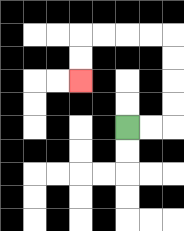{'start': '[5, 5]', 'end': '[3, 3]', 'path_directions': 'R,R,U,U,U,U,L,L,L,L,D,D', 'path_coordinates': '[[5, 5], [6, 5], [7, 5], [7, 4], [7, 3], [7, 2], [7, 1], [6, 1], [5, 1], [4, 1], [3, 1], [3, 2], [3, 3]]'}